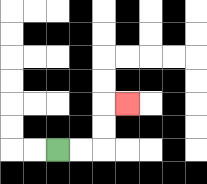{'start': '[2, 6]', 'end': '[5, 4]', 'path_directions': 'R,R,U,U,R', 'path_coordinates': '[[2, 6], [3, 6], [4, 6], [4, 5], [4, 4], [5, 4]]'}